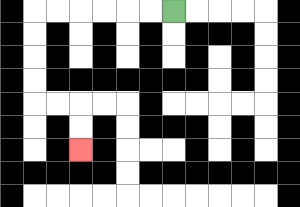{'start': '[7, 0]', 'end': '[3, 6]', 'path_directions': 'L,L,L,L,L,L,D,D,D,D,R,R,D,D', 'path_coordinates': '[[7, 0], [6, 0], [5, 0], [4, 0], [3, 0], [2, 0], [1, 0], [1, 1], [1, 2], [1, 3], [1, 4], [2, 4], [3, 4], [3, 5], [3, 6]]'}